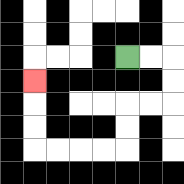{'start': '[5, 2]', 'end': '[1, 3]', 'path_directions': 'R,R,D,D,L,L,D,D,L,L,L,L,U,U,U', 'path_coordinates': '[[5, 2], [6, 2], [7, 2], [7, 3], [7, 4], [6, 4], [5, 4], [5, 5], [5, 6], [4, 6], [3, 6], [2, 6], [1, 6], [1, 5], [1, 4], [1, 3]]'}